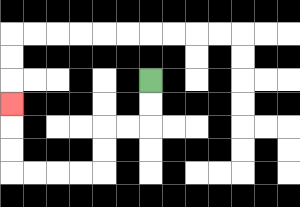{'start': '[6, 3]', 'end': '[0, 4]', 'path_directions': 'D,D,L,L,D,D,L,L,L,L,U,U,U', 'path_coordinates': '[[6, 3], [6, 4], [6, 5], [5, 5], [4, 5], [4, 6], [4, 7], [3, 7], [2, 7], [1, 7], [0, 7], [0, 6], [0, 5], [0, 4]]'}